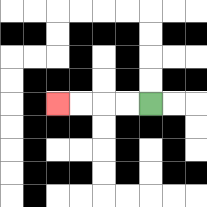{'start': '[6, 4]', 'end': '[2, 4]', 'path_directions': 'L,L,L,L', 'path_coordinates': '[[6, 4], [5, 4], [4, 4], [3, 4], [2, 4]]'}